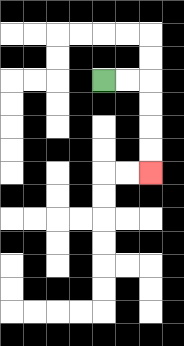{'start': '[4, 3]', 'end': '[6, 7]', 'path_directions': 'R,R,D,D,D,D', 'path_coordinates': '[[4, 3], [5, 3], [6, 3], [6, 4], [6, 5], [6, 6], [6, 7]]'}